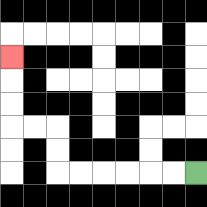{'start': '[8, 7]', 'end': '[0, 2]', 'path_directions': 'L,L,L,L,L,L,U,U,L,L,U,U,U', 'path_coordinates': '[[8, 7], [7, 7], [6, 7], [5, 7], [4, 7], [3, 7], [2, 7], [2, 6], [2, 5], [1, 5], [0, 5], [0, 4], [0, 3], [0, 2]]'}